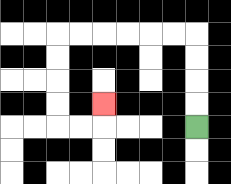{'start': '[8, 5]', 'end': '[4, 4]', 'path_directions': 'U,U,U,U,L,L,L,L,L,L,D,D,D,D,R,R,U', 'path_coordinates': '[[8, 5], [8, 4], [8, 3], [8, 2], [8, 1], [7, 1], [6, 1], [5, 1], [4, 1], [3, 1], [2, 1], [2, 2], [2, 3], [2, 4], [2, 5], [3, 5], [4, 5], [4, 4]]'}